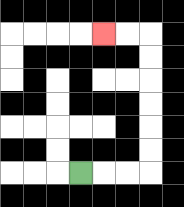{'start': '[3, 7]', 'end': '[4, 1]', 'path_directions': 'R,R,R,U,U,U,U,U,U,L,L', 'path_coordinates': '[[3, 7], [4, 7], [5, 7], [6, 7], [6, 6], [6, 5], [6, 4], [6, 3], [6, 2], [6, 1], [5, 1], [4, 1]]'}